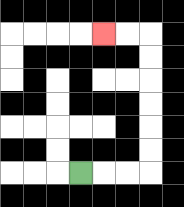{'start': '[3, 7]', 'end': '[4, 1]', 'path_directions': 'R,R,R,U,U,U,U,U,U,L,L', 'path_coordinates': '[[3, 7], [4, 7], [5, 7], [6, 7], [6, 6], [6, 5], [6, 4], [6, 3], [6, 2], [6, 1], [5, 1], [4, 1]]'}